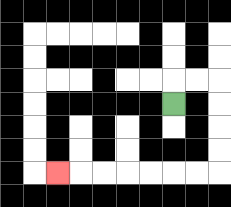{'start': '[7, 4]', 'end': '[2, 7]', 'path_directions': 'U,R,R,D,D,D,D,L,L,L,L,L,L,L', 'path_coordinates': '[[7, 4], [7, 3], [8, 3], [9, 3], [9, 4], [9, 5], [9, 6], [9, 7], [8, 7], [7, 7], [6, 7], [5, 7], [4, 7], [3, 7], [2, 7]]'}